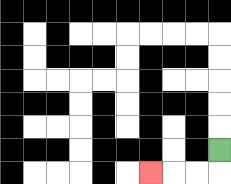{'start': '[9, 6]', 'end': '[6, 7]', 'path_directions': 'D,L,L,L', 'path_coordinates': '[[9, 6], [9, 7], [8, 7], [7, 7], [6, 7]]'}